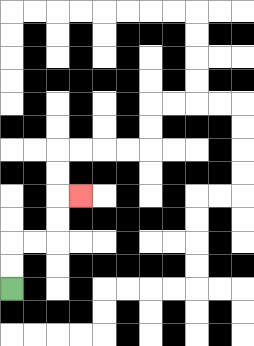{'start': '[0, 12]', 'end': '[3, 8]', 'path_directions': 'U,U,R,R,U,U,R', 'path_coordinates': '[[0, 12], [0, 11], [0, 10], [1, 10], [2, 10], [2, 9], [2, 8], [3, 8]]'}